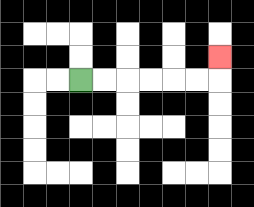{'start': '[3, 3]', 'end': '[9, 2]', 'path_directions': 'R,R,R,R,R,R,U', 'path_coordinates': '[[3, 3], [4, 3], [5, 3], [6, 3], [7, 3], [8, 3], [9, 3], [9, 2]]'}